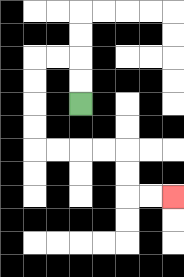{'start': '[3, 4]', 'end': '[7, 8]', 'path_directions': 'U,U,L,L,D,D,D,D,R,R,R,R,D,D,R,R', 'path_coordinates': '[[3, 4], [3, 3], [3, 2], [2, 2], [1, 2], [1, 3], [1, 4], [1, 5], [1, 6], [2, 6], [3, 6], [4, 6], [5, 6], [5, 7], [5, 8], [6, 8], [7, 8]]'}